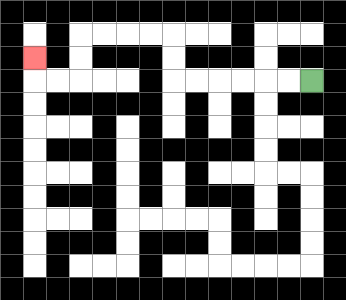{'start': '[13, 3]', 'end': '[1, 2]', 'path_directions': 'L,L,L,L,L,L,U,U,L,L,L,L,D,D,L,L,U', 'path_coordinates': '[[13, 3], [12, 3], [11, 3], [10, 3], [9, 3], [8, 3], [7, 3], [7, 2], [7, 1], [6, 1], [5, 1], [4, 1], [3, 1], [3, 2], [3, 3], [2, 3], [1, 3], [1, 2]]'}